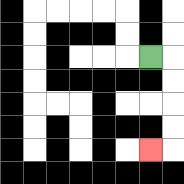{'start': '[6, 2]', 'end': '[6, 6]', 'path_directions': 'R,D,D,D,D,L', 'path_coordinates': '[[6, 2], [7, 2], [7, 3], [7, 4], [7, 5], [7, 6], [6, 6]]'}